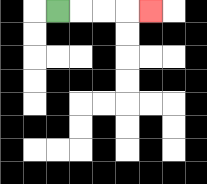{'start': '[2, 0]', 'end': '[6, 0]', 'path_directions': 'R,R,R,R', 'path_coordinates': '[[2, 0], [3, 0], [4, 0], [5, 0], [6, 0]]'}